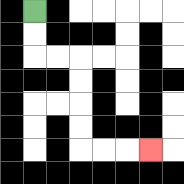{'start': '[1, 0]', 'end': '[6, 6]', 'path_directions': 'D,D,R,R,D,D,D,D,R,R,R', 'path_coordinates': '[[1, 0], [1, 1], [1, 2], [2, 2], [3, 2], [3, 3], [3, 4], [3, 5], [3, 6], [4, 6], [5, 6], [6, 6]]'}